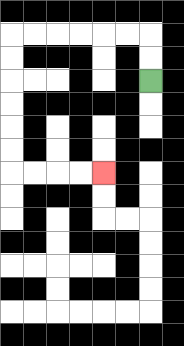{'start': '[6, 3]', 'end': '[4, 7]', 'path_directions': 'U,U,L,L,L,L,L,L,D,D,D,D,D,D,R,R,R,R', 'path_coordinates': '[[6, 3], [6, 2], [6, 1], [5, 1], [4, 1], [3, 1], [2, 1], [1, 1], [0, 1], [0, 2], [0, 3], [0, 4], [0, 5], [0, 6], [0, 7], [1, 7], [2, 7], [3, 7], [4, 7]]'}